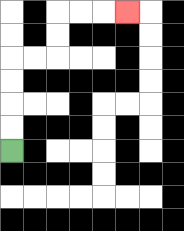{'start': '[0, 6]', 'end': '[5, 0]', 'path_directions': 'U,U,U,U,R,R,U,U,R,R,R', 'path_coordinates': '[[0, 6], [0, 5], [0, 4], [0, 3], [0, 2], [1, 2], [2, 2], [2, 1], [2, 0], [3, 0], [4, 0], [5, 0]]'}